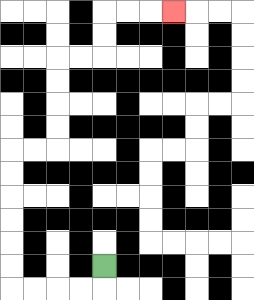{'start': '[4, 11]', 'end': '[7, 0]', 'path_directions': 'D,L,L,L,L,U,U,U,U,U,U,R,R,U,U,U,U,R,R,U,U,R,R,R', 'path_coordinates': '[[4, 11], [4, 12], [3, 12], [2, 12], [1, 12], [0, 12], [0, 11], [0, 10], [0, 9], [0, 8], [0, 7], [0, 6], [1, 6], [2, 6], [2, 5], [2, 4], [2, 3], [2, 2], [3, 2], [4, 2], [4, 1], [4, 0], [5, 0], [6, 0], [7, 0]]'}